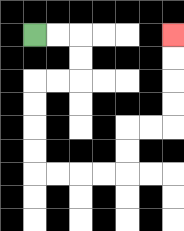{'start': '[1, 1]', 'end': '[7, 1]', 'path_directions': 'R,R,D,D,L,L,D,D,D,D,R,R,R,R,U,U,R,R,U,U,U,U', 'path_coordinates': '[[1, 1], [2, 1], [3, 1], [3, 2], [3, 3], [2, 3], [1, 3], [1, 4], [1, 5], [1, 6], [1, 7], [2, 7], [3, 7], [4, 7], [5, 7], [5, 6], [5, 5], [6, 5], [7, 5], [7, 4], [7, 3], [7, 2], [7, 1]]'}